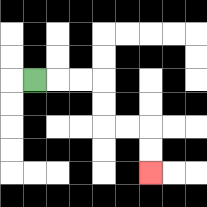{'start': '[1, 3]', 'end': '[6, 7]', 'path_directions': 'R,R,R,D,D,R,R,D,D', 'path_coordinates': '[[1, 3], [2, 3], [3, 3], [4, 3], [4, 4], [4, 5], [5, 5], [6, 5], [6, 6], [6, 7]]'}